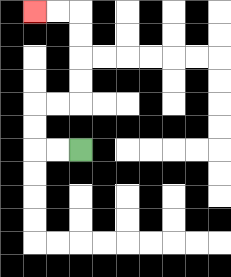{'start': '[3, 6]', 'end': '[1, 0]', 'path_directions': 'L,L,U,U,R,R,U,U,U,U,L,L', 'path_coordinates': '[[3, 6], [2, 6], [1, 6], [1, 5], [1, 4], [2, 4], [3, 4], [3, 3], [3, 2], [3, 1], [3, 0], [2, 0], [1, 0]]'}